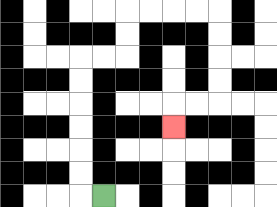{'start': '[4, 8]', 'end': '[7, 5]', 'path_directions': 'L,U,U,U,U,U,U,R,R,U,U,R,R,R,R,D,D,D,D,L,L,D', 'path_coordinates': '[[4, 8], [3, 8], [3, 7], [3, 6], [3, 5], [3, 4], [3, 3], [3, 2], [4, 2], [5, 2], [5, 1], [5, 0], [6, 0], [7, 0], [8, 0], [9, 0], [9, 1], [9, 2], [9, 3], [9, 4], [8, 4], [7, 4], [7, 5]]'}